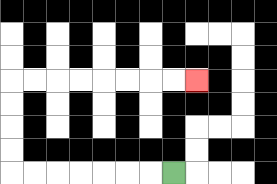{'start': '[7, 7]', 'end': '[8, 3]', 'path_directions': 'L,L,L,L,L,L,L,U,U,U,U,R,R,R,R,R,R,R,R', 'path_coordinates': '[[7, 7], [6, 7], [5, 7], [4, 7], [3, 7], [2, 7], [1, 7], [0, 7], [0, 6], [0, 5], [0, 4], [0, 3], [1, 3], [2, 3], [3, 3], [4, 3], [5, 3], [6, 3], [7, 3], [8, 3]]'}